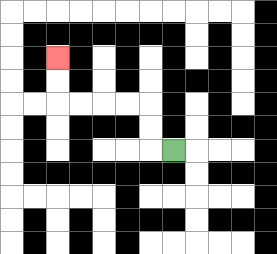{'start': '[7, 6]', 'end': '[2, 2]', 'path_directions': 'L,U,U,L,L,L,L,U,U', 'path_coordinates': '[[7, 6], [6, 6], [6, 5], [6, 4], [5, 4], [4, 4], [3, 4], [2, 4], [2, 3], [2, 2]]'}